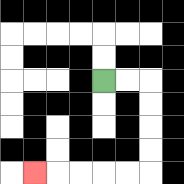{'start': '[4, 3]', 'end': '[1, 7]', 'path_directions': 'R,R,D,D,D,D,L,L,L,L,L', 'path_coordinates': '[[4, 3], [5, 3], [6, 3], [6, 4], [6, 5], [6, 6], [6, 7], [5, 7], [4, 7], [3, 7], [2, 7], [1, 7]]'}